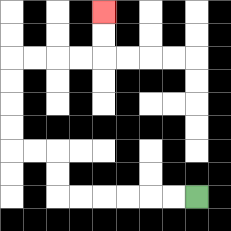{'start': '[8, 8]', 'end': '[4, 0]', 'path_directions': 'L,L,L,L,L,L,U,U,L,L,U,U,U,U,R,R,R,R,U,U', 'path_coordinates': '[[8, 8], [7, 8], [6, 8], [5, 8], [4, 8], [3, 8], [2, 8], [2, 7], [2, 6], [1, 6], [0, 6], [0, 5], [0, 4], [0, 3], [0, 2], [1, 2], [2, 2], [3, 2], [4, 2], [4, 1], [4, 0]]'}